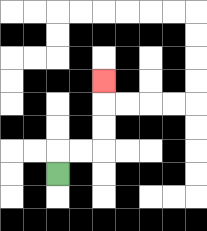{'start': '[2, 7]', 'end': '[4, 3]', 'path_directions': 'U,R,R,U,U,U', 'path_coordinates': '[[2, 7], [2, 6], [3, 6], [4, 6], [4, 5], [4, 4], [4, 3]]'}